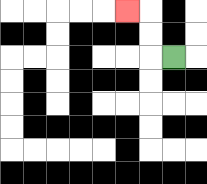{'start': '[7, 2]', 'end': '[5, 0]', 'path_directions': 'L,U,U,L', 'path_coordinates': '[[7, 2], [6, 2], [6, 1], [6, 0], [5, 0]]'}